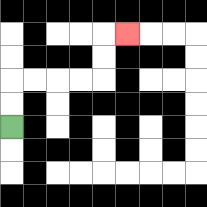{'start': '[0, 5]', 'end': '[5, 1]', 'path_directions': 'U,U,R,R,R,R,U,U,R', 'path_coordinates': '[[0, 5], [0, 4], [0, 3], [1, 3], [2, 3], [3, 3], [4, 3], [4, 2], [4, 1], [5, 1]]'}